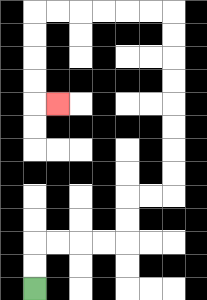{'start': '[1, 12]', 'end': '[2, 4]', 'path_directions': 'U,U,R,R,R,R,U,U,R,R,U,U,U,U,U,U,U,U,L,L,L,L,L,L,D,D,D,D,R', 'path_coordinates': '[[1, 12], [1, 11], [1, 10], [2, 10], [3, 10], [4, 10], [5, 10], [5, 9], [5, 8], [6, 8], [7, 8], [7, 7], [7, 6], [7, 5], [7, 4], [7, 3], [7, 2], [7, 1], [7, 0], [6, 0], [5, 0], [4, 0], [3, 0], [2, 0], [1, 0], [1, 1], [1, 2], [1, 3], [1, 4], [2, 4]]'}